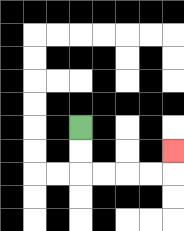{'start': '[3, 5]', 'end': '[7, 6]', 'path_directions': 'D,D,R,R,R,R,U', 'path_coordinates': '[[3, 5], [3, 6], [3, 7], [4, 7], [5, 7], [6, 7], [7, 7], [7, 6]]'}